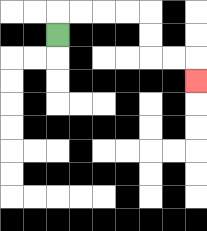{'start': '[2, 1]', 'end': '[8, 3]', 'path_directions': 'U,R,R,R,R,D,D,R,R,D', 'path_coordinates': '[[2, 1], [2, 0], [3, 0], [4, 0], [5, 0], [6, 0], [6, 1], [6, 2], [7, 2], [8, 2], [8, 3]]'}